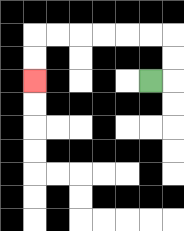{'start': '[6, 3]', 'end': '[1, 3]', 'path_directions': 'R,U,U,L,L,L,L,L,L,D,D', 'path_coordinates': '[[6, 3], [7, 3], [7, 2], [7, 1], [6, 1], [5, 1], [4, 1], [3, 1], [2, 1], [1, 1], [1, 2], [1, 3]]'}